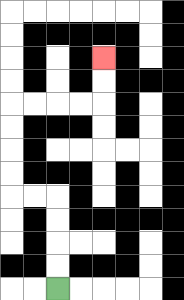{'start': '[2, 12]', 'end': '[4, 2]', 'path_directions': 'U,U,U,U,L,L,U,U,U,U,R,R,R,R,U,U', 'path_coordinates': '[[2, 12], [2, 11], [2, 10], [2, 9], [2, 8], [1, 8], [0, 8], [0, 7], [0, 6], [0, 5], [0, 4], [1, 4], [2, 4], [3, 4], [4, 4], [4, 3], [4, 2]]'}